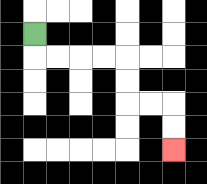{'start': '[1, 1]', 'end': '[7, 6]', 'path_directions': 'D,R,R,R,R,D,D,R,R,D,D', 'path_coordinates': '[[1, 1], [1, 2], [2, 2], [3, 2], [4, 2], [5, 2], [5, 3], [5, 4], [6, 4], [7, 4], [7, 5], [7, 6]]'}